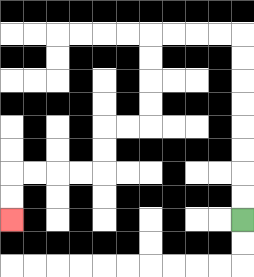{'start': '[10, 9]', 'end': '[0, 9]', 'path_directions': 'U,U,U,U,U,U,U,U,L,L,L,L,D,D,D,D,L,L,D,D,L,L,L,L,D,D', 'path_coordinates': '[[10, 9], [10, 8], [10, 7], [10, 6], [10, 5], [10, 4], [10, 3], [10, 2], [10, 1], [9, 1], [8, 1], [7, 1], [6, 1], [6, 2], [6, 3], [6, 4], [6, 5], [5, 5], [4, 5], [4, 6], [4, 7], [3, 7], [2, 7], [1, 7], [0, 7], [0, 8], [0, 9]]'}